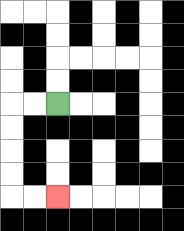{'start': '[2, 4]', 'end': '[2, 8]', 'path_directions': 'L,L,D,D,D,D,R,R', 'path_coordinates': '[[2, 4], [1, 4], [0, 4], [0, 5], [0, 6], [0, 7], [0, 8], [1, 8], [2, 8]]'}